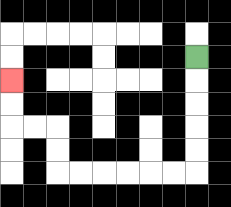{'start': '[8, 2]', 'end': '[0, 3]', 'path_directions': 'D,D,D,D,D,L,L,L,L,L,L,U,U,L,L,U,U', 'path_coordinates': '[[8, 2], [8, 3], [8, 4], [8, 5], [8, 6], [8, 7], [7, 7], [6, 7], [5, 7], [4, 7], [3, 7], [2, 7], [2, 6], [2, 5], [1, 5], [0, 5], [0, 4], [0, 3]]'}